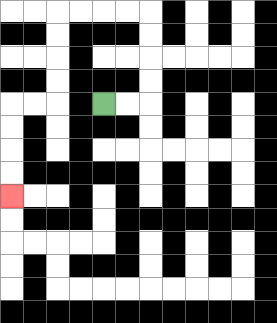{'start': '[4, 4]', 'end': '[0, 8]', 'path_directions': 'R,R,U,U,U,U,L,L,L,L,D,D,D,D,L,L,D,D,D,D', 'path_coordinates': '[[4, 4], [5, 4], [6, 4], [6, 3], [6, 2], [6, 1], [6, 0], [5, 0], [4, 0], [3, 0], [2, 0], [2, 1], [2, 2], [2, 3], [2, 4], [1, 4], [0, 4], [0, 5], [0, 6], [0, 7], [0, 8]]'}